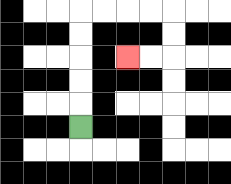{'start': '[3, 5]', 'end': '[5, 2]', 'path_directions': 'U,U,U,U,U,R,R,R,R,D,D,L,L', 'path_coordinates': '[[3, 5], [3, 4], [3, 3], [3, 2], [3, 1], [3, 0], [4, 0], [5, 0], [6, 0], [7, 0], [7, 1], [7, 2], [6, 2], [5, 2]]'}